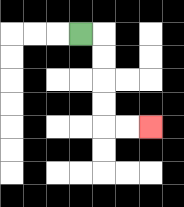{'start': '[3, 1]', 'end': '[6, 5]', 'path_directions': 'R,D,D,D,D,R,R', 'path_coordinates': '[[3, 1], [4, 1], [4, 2], [4, 3], [4, 4], [4, 5], [5, 5], [6, 5]]'}